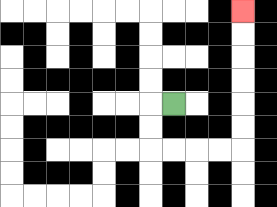{'start': '[7, 4]', 'end': '[10, 0]', 'path_directions': 'L,D,D,R,R,R,R,U,U,U,U,U,U', 'path_coordinates': '[[7, 4], [6, 4], [6, 5], [6, 6], [7, 6], [8, 6], [9, 6], [10, 6], [10, 5], [10, 4], [10, 3], [10, 2], [10, 1], [10, 0]]'}